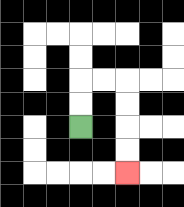{'start': '[3, 5]', 'end': '[5, 7]', 'path_directions': 'U,U,R,R,D,D,D,D', 'path_coordinates': '[[3, 5], [3, 4], [3, 3], [4, 3], [5, 3], [5, 4], [5, 5], [5, 6], [5, 7]]'}